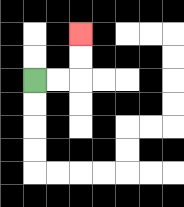{'start': '[1, 3]', 'end': '[3, 1]', 'path_directions': 'R,R,U,U', 'path_coordinates': '[[1, 3], [2, 3], [3, 3], [3, 2], [3, 1]]'}